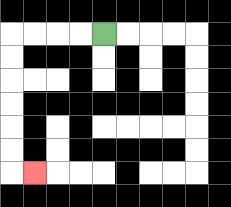{'start': '[4, 1]', 'end': '[1, 7]', 'path_directions': 'L,L,L,L,D,D,D,D,D,D,R', 'path_coordinates': '[[4, 1], [3, 1], [2, 1], [1, 1], [0, 1], [0, 2], [0, 3], [0, 4], [0, 5], [0, 6], [0, 7], [1, 7]]'}